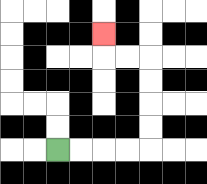{'start': '[2, 6]', 'end': '[4, 1]', 'path_directions': 'R,R,R,R,U,U,U,U,L,L,U', 'path_coordinates': '[[2, 6], [3, 6], [4, 6], [5, 6], [6, 6], [6, 5], [6, 4], [6, 3], [6, 2], [5, 2], [4, 2], [4, 1]]'}